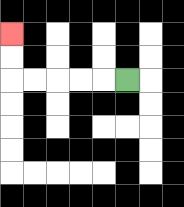{'start': '[5, 3]', 'end': '[0, 1]', 'path_directions': 'L,L,L,L,L,U,U', 'path_coordinates': '[[5, 3], [4, 3], [3, 3], [2, 3], [1, 3], [0, 3], [0, 2], [0, 1]]'}